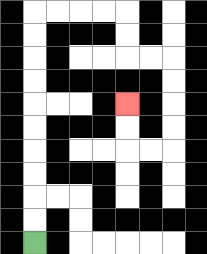{'start': '[1, 10]', 'end': '[5, 4]', 'path_directions': 'U,U,U,U,U,U,U,U,U,U,R,R,R,R,D,D,R,R,D,D,D,D,L,L,U,U', 'path_coordinates': '[[1, 10], [1, 9], [1, 8], [1, 7], [1, 6], [1, 5], [1, 4], [1, 3], [1, 2], [1, 1], [1, 0], [2, 0], [3, 0], [4, 0], [5, 0], [5, 1], [5, 2], [6, 2], [7, 2], [7, 3], [7, 4], [7, 5], [7, 6], [6, 6], [5, 6], [5, 5], [5, 4]]'}